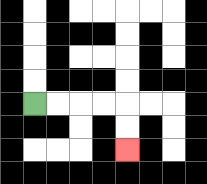{'start': '[1, 4]', 'end': '[5, 6]', 'path_directions': 'R,R,R,R,D,D', 'path_coordinates': '[[1, 4], [2, 4], [3, 4], [4, 4], [5, 4], [5, 5], [5, 6]]'}